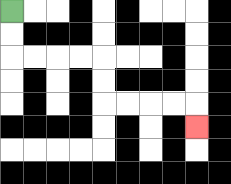{'start': '[0, 0]', 'end': '[8, 5]', 'path_directions': 'D,D,R,R,R,R,D,D,R,R,R,R,D', 'path_coordinates': '[[0, 0], [0, 1], [0, 2], [1, 2], [2, 2], [3, 2], [4, 2], [4, 3], [4, 4], [5, 4], [6, 4], [7, 4], [8, 4], [8, 5]]'}